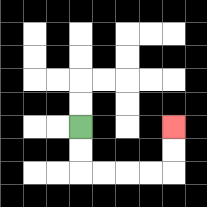{'start': '[3, 5]', 'end': '[7, 5]', 'path_directions': 'D,D,R,R,R,R,U,U', 'path_coordinates': '[[3, 5], [3, 6], [3, 7], [4, 7], [5, 7], [6, 7], [7, 7], [7, 6], [7, 5]]'}